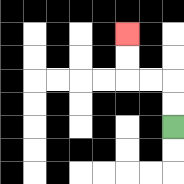{'start': '[7, 5]', 'end': '[5, 1]', 'path_directions': 'U,U,L,L,U,U', 'path_coordinates': '[[7, 5], [7, 4], [7, 3], [6, 3], [5, 3], [5, 2], [5, 1]]'}